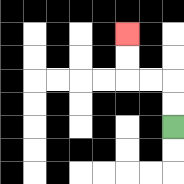{'start': '[7, 5]', 'end': '[5, 1]', 'path_directions': 'U,U,L,L,U,U', 'path_coordinates': '[[7, 5], [7, 4], [7, 3], [6, 3], [5, 3], [5, 2], [5, 1]]'}